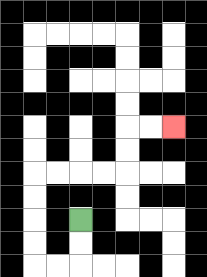{'start': '[3, 9]', 'end': '[7, 5]', 'path_directions': 'D,D,L,L,U,U,U,U,R,R,R,R,U,U,R,R', 'path_coordinates': '[[3, 9], [3, 10], [3, 11], [2, 11], [1, 11], [1, 10], [1, 9], [1, 8], [1, 7], [2, 7], [3, 7], [4, 7], [5, 7], [5, 6], [5, 5], [6, 5], [7, 5]]'}